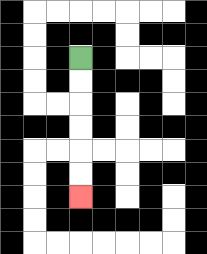{'start': '[3, 2]', 'end': '[3, 8]', 'path_directions': 'D,D,D,D,D,D', 'path_coordinates': '[[3, 2], [3, 3], [3, 4], [3, 5], [3, 6], [3, 7], [3, 8]]'}